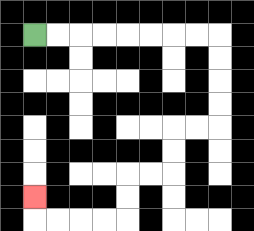{'start': '[1, 1]', 'end': '[1, 8]', 'path_directions': 'R,R,R,R,R,R,R,R,D,D,D,D,L,L,D,D,L,L,D,D,L,L,L,L,U', 'path_coordinates': '[[1, 1], [2, 1], [3, 1], [4, 1], [5, 1], [6, 1], [7, 1], [8, 1], [9, 1], [9, 2], [9, 3], [9, 4], [9, 5], [8, 5], [7, 5], [7, 6], [7, 7], [6, 7], [5, 7], [5, 8], [5, 9], [4, 9], [3, 9], [2, 9], [1, 9], [1, 8]]'}